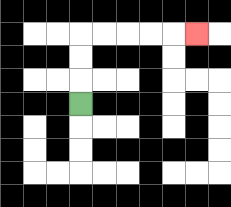{'start': '[3, 4]', 'end': '[8, 1]', 'path_directions': 'U,U,U,R,R,R,R,R', 'path_coordinates': '[[3, 4], [3, 3], [3, 2], [3, 1], [4, 1], [5, 1], [6, 1], [7, 1], [8, 1]]'}